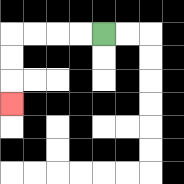{'start': '[4, 1]', 'end': '[0, 4]', 'path_directions': 'L,L,L,L,D,D,D', 'path_coordinates': '[[4, 1], [3, 1], [2, 1], [1, 1], [0, 1], [0, 2], [0, 3], [0, 4]]'}